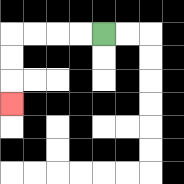{'start': '[4, 1]', 'end': '[0, 4]', 'path_directions': 'L,L,L,L,D,D,D', 'path_coordinates': '[[4, 1], [3, 1], [2, 1], [1, 1], [0, 1], [0, 2], [0, 3], [0, 4]]'}